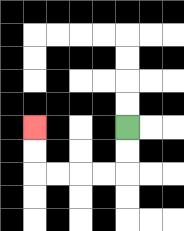{'start': '[5, 5]', 'end': '[1, 5]', 'path_directions': 'D,D,L,L,L,L,U,U', 'path_coordinates': '[[5, 5], [5, 6], [5, 7], [4, 7], [3, 7], [2, 7], [1, 7], [1, 6], [1, 5]]'}